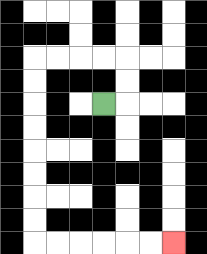{'start': '[4, 4]', 'end': '[7, 10]', 'path_directions': 'R,U,U,L,L,L,L,D,D,D,D,D,D,D,D,R,R,R,R,R,R', 'path_coordinates': '[[4, 4], [5, 4], [5, 3], [5, 2], [4, 2], [3, 2], [2, 2], [1, 2], [1, 3], [1, 4], [1, 5], [1, 6], [1, 7], [1, 8], [1, 9], [1, 10], [2, 10], [3, 10], [4, 10], [5, 10], [6, 10], [7, 10]]'}